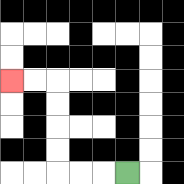{'start': '[5, 7]', 'end': '[0, 3]', 'path_directions': 'L,L,L,U,U,U,U,L,L', 'path_coordinates': '[[5, 7], [4, 7], [3, 7], [2, 7], [2, 6], [2, 5], [2, 4], [2, 3], [1, 3], [0, 3]]'}